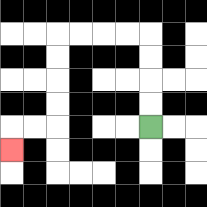{'start': '[6, 5]', 'end': '[0, 6]', 'path_directions': 'U,U,U,U,L,L,L,L,D,D,D,D,L,L,D', 'path_coordinates': '[[6, 5], [6, 4], [6, 3], [6, 2], [6, 1], [5, 1], [4, 1], [3, 1], [2, 1], [2, 2], [2, 3], [2, 4], [2, 5], [1, 5], [0, 5], [0, 6]]'}